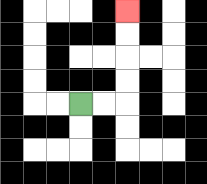{'start': '[3, 4]', 'end': '[5, 0]', 'path_directions': 'R,R,U,U,U,U', 'path_coordinates': '[[3, 4], [4, 4], [5, 4], [5, 3], [5, 2], [5, 1], [5, 0]]'}